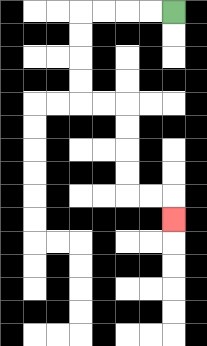{'start': '[7, 0]', 'end': '[7, 9]', 'path_directions': 'L,L,L,L,D,D,D,D,R,R,D,D,D,D,R,R,D', 'path_coordinates': '[[7, 0], [6, 0], [5, 0], [4, 0], [3, 0], [3, 1], [3, 2], [3, 3], [3, 4], [4, 4], [5, 4], [5, 5], [5, 6], [5, 7], [5, 8], [6, 8], [7, 8], [7, 9]]'}